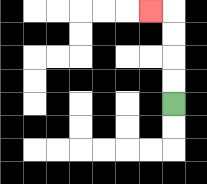{'start': '[7, 4]', 'end': '[6, 0]', 'path_directions': 'U,U,U,U,L', 'path_coordinates': '[[7, 4], [7, 3], [7, 2], [7, 1], [7, 0], [6, 0]]'}